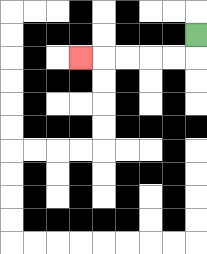{'start': '[8, 1]', 'end': '[3, 2]', 'path_directions': 'D,L,L,L,L,L', 'path_coordinates': '[[8, 1], [8, 2], [7, 2], [6, 2], [5, 2], [4, 2], [3, 2]]'}